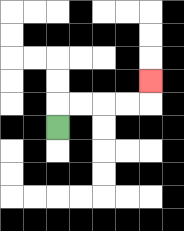{'start': '[2, 5]', 'end': '[6, 3]', 'path_directions': 'U,R,R,R,R,U', 'path_coordinates': '[[2, 5], [2, 4], [3, 4], [4, 4], [5, 4], [6, 4], [6, 3]]'}